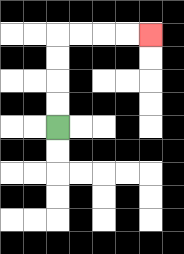{'start': '[2, 5]', 'end': '[6, 1]', 'path_directions': 'U,U,U,U,R,R,R,R', 'path_coordinates': '[[2, 5], [2, 4], [2, 3], [2, 2], [2, 1], [3, 1], [4, 1], [5, 1], [6, 1]]'}